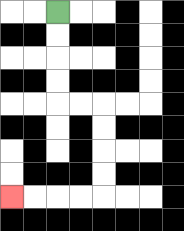{'start': '[2, 0]', 'end': '[0, 8]', 'path_directions': 'D,D,D,D,R,R,D,D,D,D,L,L,L,L', 'path_coordinates': '[[2, 0], [2, 1], [2, 2], [2, 3], [2, 4], [3, 4], [4, 4], [4, 5], [4, 6], [4, 7], [4, 8], [3, 8], [2, 8], [1, 8], [0, 8]]'}